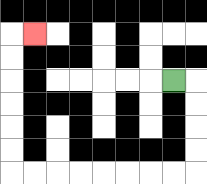{'start': '[7, 3]', 'end': '[1, 1]', 'path_directions': 'R,D,D,D,D,L,L,L,L,L,L,L,L,U,U,U,U,U,U,R', 'path_coordinates': '[[7, 3], [8, 3], [8, 4], [8, 5], [8, 6], [8, 7], [7, 7], [6, 7], [5, 7], [4, 7], [3, 7], [2, 7], [1, 7], [0, 7], [0, 6], [0, 5], [0, 4], [0, 3], [0, 2], [0, 1], [1, 1]]'}